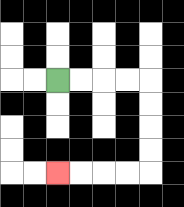{'start': '[2, 3]', 'end': '[2, 7]', 'path_directions': 'R,R,R,R,D,D,D,D,L,L,L,L', 'path_coordinates': '[[2, 3], [3, 3], [4, 3], [5, 3], [6, 3], [6, 4], [6, 5], [6, 6], [6, 7], [5, 7], [4, 7], [3, 7], [2, 7]]'}